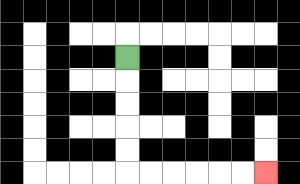{'start': '[5, 2]', 'end': '[11, 7]', 'path_directions': 'D,D,D,D,D,R,R,R,R,R,R', 'path_coordinates': '[[5, 2], [5, 3], [5, 4], [5, 5], [5, 6], [5, 7], [6, 7], [7, 7], [8, 7], [9, 7], [10, 7], [11, 7]]'}